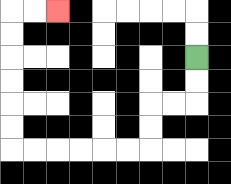{'start': '[8, 2]', 'end': '[2, 0]', 'path_directions': 'D,D,L,L,D,D,L,L,L,L,L,L,U,U,U,U,U,U,R,R', 'path_coordinates': '[[8, 2], [8, 3], [8, 4], [7, 4], [6, 4], [6, 5], [6, 6], [5, 6], [4, 6], [3, 6], [2, 6], [1, 6], [0, 6], [0, 5], [0, 4], [0, 3], [0, 2], [0, 1], [0, 0], [1, 0], [2, 0]]'}